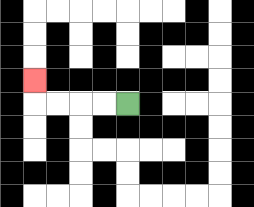{'start': '[5, 4]', 'end': '[1, 3]', 'path_directions': 'L,L,L,L,U', 'path_coordinates': '[[5, 4], [4, 4], [3, 4], [2, 4], [1, 4], [1, 3]]'}